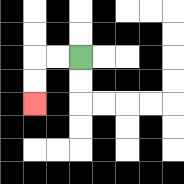{'start': '[3, 2]', 'end': '[1, 4]', 'path_directions': 'L,L,D,D', 'path_coordinates': '[[3, 2], [2, 2], [1, 2], [1, 3], [1, 4]]'}